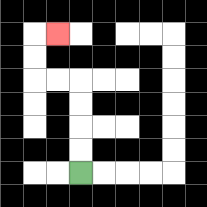{'start': '[3, 7]', 'end': '[2, 1]', 'path_directions': 'U,U,U,U,L,L,U,U,R', 'path_coordinates': '[[3, 7], [3, 6], [3, 5], [3, 4], [3, 3], [2, 3], [1, 3], [1, 2], [1, 1], [2, 1]]'}